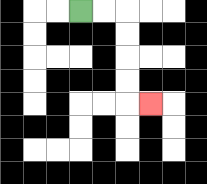{'start': '[3, 0]', 'end': '[6, 4]', 'path_directions': 'R,R,D,D,D,D,R', 'path_coordinates': '[[3, 0], [4, 0], [5, 0], [5, 1], [5, 2], [5, 3], [5, 4], [6, 4]]'}